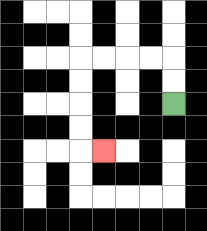{'start': '[7, 4]', 'end': '[4, 6]', 'path_directions': 'U,U,L,L,L,L,D,D,D,D,R', 'path_coordinates': '[[7, 4], [7, 3], [7, 2], [6, 2], [5, 2], [4, 2], [3, 2], [3, 3], [3, 4], [3, 5], [3, 6], [4, 6]]'}